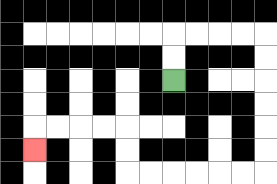{'start': '[7, 3]', 'end': '[1, 6]', 'path_directions': 'U,U,R,R,R,R,D,D,D,D,D,D,L,L,L,L,L,L,U,U,L,L,L,L,D', 'path_coordinates': '[[7, 3], [7, 2], [7, 1], [8, 1], [9, 1], [10, 1], [11, 1], [11, 2], [11, 3], [11, 4], [11, 5], [11, 6], [11, 7], [10, 7], [9, 7], [8, 7], [7, 7], [6, 7], [5, 7], [5, 6], [5, 5], [4, 5], [3, 5], [2, 5], [1, 5], [1, 6]]'}